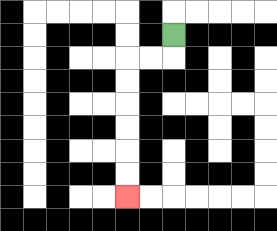{'start': '[7, 1]', 'end': '[5, 8]', 'path_directions': 'D,L,L,D,D,D,D,D,D', 'path_coordinates': '[[7, 1], [7, 2], [6, 2], [5, 2], [5, 3], [5, 4], [5, 5], [5, 6], [5, 7], [5, 8]]'}